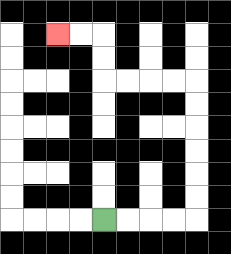{'start': '[4, 9]', 'end': '[2, 1]', 'path_directions': 'R,R,R,R,U,U,U,U,U,U,L,L,L,L,U,U,L,L', 'path_coordinates': '[[4, 9], [5, 9], [6, 9], [7, 9], [8, 9], [8, 8], [8, 7], [8, 6], [8, 5], [8, 4], [8, 3], [7, 3], [6, 3], [5, 3], [4, 3], [4, 2], [4, 1], [3, 1], [2, 1]]'}